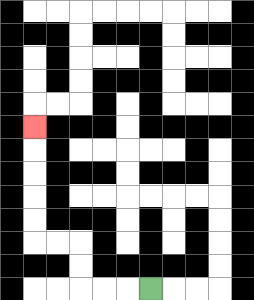{'start': '[6, 12]', 'end': '[1, 5]', 'path_directions': 'L,L,L,U,U,L,L,U,U,U,U,U', 'path_coordinates': '[[6, 12], [5, 12], [4, 12], [3, 12], [3, 11], [3, 10], [2, 10], [1, 10], [1, 9], [1, 8], [1, 7], [1, 6], [1, 5]]'}